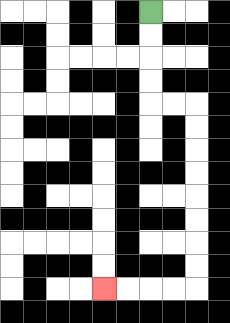{'start': '[6, 0]', 'end': '[4, 12]', 'path_directions': 'D,D,D,D,R,R,D,D,D,D,D,D,D,D,L,L,L,L', 'path_coordinates': '[[6, 0], [6, 1], [6, 2], [6, 3], [6, 4], [7, 4], [8, 4], [8, 5], [8, 6], [8, 7], [8, 8], [8, 9], [8, 10], [8, 11], [8, 12], [7, 12], [6, 12], [5, 12], [4, 12]]'}